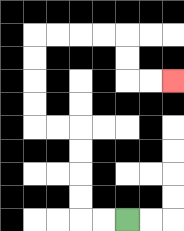{'start': '[5, 9]', 'end': '[7, 3]', 'path_directions': 'L,L,U,U,U,U,L,L,U,U,U,U,R,R,R,R,D,D,R,R', 'path_coordinates': '[[5, 9], [4, 9], [3, 9], [3, 8], [3, 7], [3, 6], [3, 5], [2, 5], [1, 5], [1, 4], [1, 3], [1, 2], [1, 1], [2, 1], [3, 1], [4, 1], [5, 1], [5, 2], [5, 3], [6, 3], [7, 3]]'}